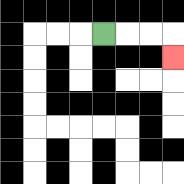{'start': '[4, 1]', 'end': '[7, 2]', 'path_directions': 'R,R,R,D', 'path_coordinates': '[[4, 1], [5, 1], [6, 1], [7, 1], [7, 2]]'}